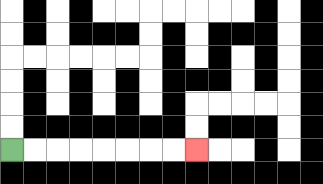{'start': '[0, 6]', 'end': '[8, 6]', 'path_directions': 'R,R,R,R,R,R,R,R', 'path_coordinates': '[[0, 6], [1, 6], [2, 6], [3, 6], [4, 6], [5, 6], [6, 6], [7, 6], [8, 6]]'}